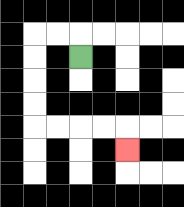{'start': '[3, 2]', 'end': '[5, 6]', 'path_directions': 'U,L,L,D,D,D,D,R,R,R,R,D', 'path_coordinates': '[[3, 2], [3, 1], [2, 1], [1, 1], [1, 2], [1, 3], [1, 4], [1, 5], [2, 5], [3, 5], [4, 5], [5, 5], [5, 6]]'}